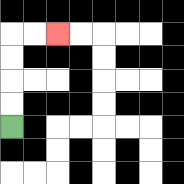{'start': '[0, 5]', 'end': '[2, 1]', 'path_directions': 'U,U,U,U,R,R', 'path_coordinates': '[[0, 5], [0, 4], [0, 3], [0, 2], [0, 1], [1, 1], [2, 1]]'}